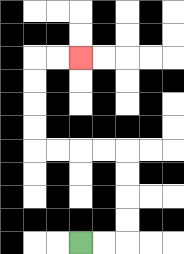{'start': '[3, 10]', 'end': '[3, 2]', 'path_directions': 'R,R,U,U,U,U,L,L,L,L,U,U,U,U,R,R', 'path_coordinates': '[[3, 10], [4, 10], [5, 10], [5, 9], [5, 8], [5, 7], [5, 6], [4, 6], [3, 6], [2, 6], [1, 6], [1, 5], [1, 4], [1, 3], [1, 2], [2, 2], [3, 2]]'}